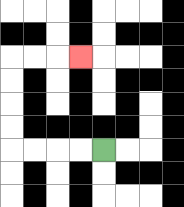{'start': '[4, 6]', 'end': '[3, 2]', 'path_directions': 'L,L,L,L,U,U,U,U,R,R,R', 'path_coordinates': '[[4, 6], [3, 6], [2, 6], [1, 6], [0, 6], [0, 5], [0, 4], [0, 3], [0, 2], [1, 2], [2, 2], [3, 2]]'}